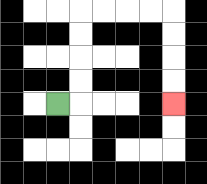{'start': '[2, 4]', 'end': '[7, 4]', 'path_directions': 'R,U,U,U,U,R,R,R,R,D,D,D,D', 'path_coordinates': '[[2, 4], [3, 4], [3, 3], [3, 2], [3, 1], [3, 0], [4, 0], [5, 0], [6, 0], [7, 0], [7, 1], [7, 2], [7, 3], [7, 4]]'}